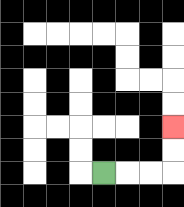{'start': '[4, 7]', 'end': '[7, 5]', 'path_directions': 'R,R,R,U,U', 'path_coordinates': '[[4, 7], [5, 7], [6, 7], [7, 7], [7, 6], [7, 5]]'}